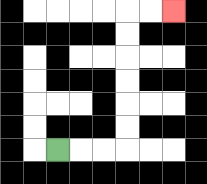{'start': '[2, 6]', 'end': '[7, 0]', 'path_directions': 'R,R,R,U,U,U,U,U,U,R,R', 'path_coordinates': '[[2, 6], [3, 6], [4, 6], [5, 6], [5, 5], [5, 4], [5, 3], [5, 2], [5, 1], [5, 0], [6, 0], [7, 0]]'}